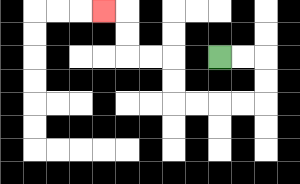{'start': '[9, 2]', 'end': '[4, 0]', 'path_directions': 'R,R,D,D,L,L,L,L,U,U,L,L,U,U,L', 'path_coordinates': '[[9, 2], [10, 2], [11, 2], [11, 3], [11, 4], [10, 4], [9, 4], [8, 4], [7, 4], [7, 3], [7, 2], [6, 2], [5, 2], [5, 1], [5, 0], [4, 0]]'}